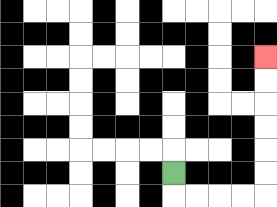{'start': '[7, 7]', 'end': '[11, 2]', 'path_directions': 'D,R,R,R,R,U,U,U,U,U,U', 'path_coordinates': '[[7, 7], [7, 8], [8, 8], [9, 8], [10, 8], [11, 8], [11, 7], [11, 6], [11, 5], [11, 4], [11, 3], [11, 2]]'}